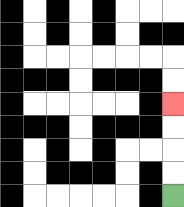{'start': '[7, 8]', 'end': '[7, 4]', 'path_directions': 'U,U,U,U', 'path_coordinates': '[[7, 8], [7, 7], [7, 6], [7, 5], [7, 4]]'}